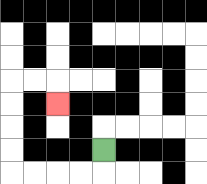{'start': '[4, 6]', 'end': '[2, 4]', 'path_directions': 'D,L,L,L,L,U,U,U,U,R,R,D', 'path_coordinates': '[[4, 6], [4, 7], [3, 7], [2, 7], [1, 7], [0, 7], [0, 6], [0, 5], [0, 4], [0, 3], [1, 3], [2, 3], [2, 4]]'}